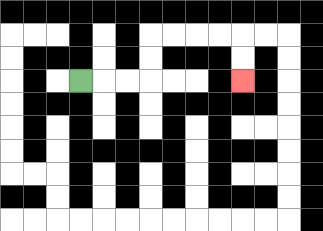{'start': '[3, 3]', 'end': '[10, 3]', 'path_directions': 'R,R,R,U,U,R,R,R,R,D,D', 'path_coordinates': '[[3, 3], [4, 3], [5, 3], [6, 3], [6, 2], [6, 1], [7, 1], [8, 1], [9, 1], [10, 1], [10, 2], [10, 3]]'}